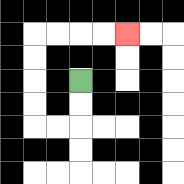{'start': '[3, 3]', 'end': '[5, 1]', 'path_directions': 'D,D,L,L,U,U,U,U,R,R,R,R', 'path_coordinates': '[[3, 3], [3, 4], [3, 5], [2, 5], [1, 5], [1, 4], [1, 3], [1, 2], [1, 1], [2, 1], [3, 1], [4, 1], [5, 1]]'}